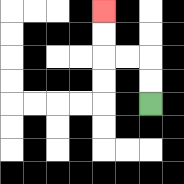{'start': '[6, 4]', 'end': '[4, 0]', 'path_directions': 'U,U,L,L,U,U', 'path_coordinates': '[[6, 4], [6, 3], [6, 2], [5, 2], [4, 2], [4, 1], [4, 0]]'}